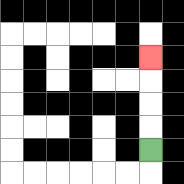{'start': '[6, 6]', 'end': '[6, 2]', 'path_directions': 'U,U,U,U', 'path_coordinates': '[[6, 6], [6, 5], [6, 4], [6, 3], [6, 2]]'}